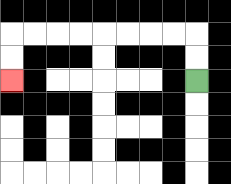{'start': '[8, 3]', 'end': '[0, 3]', 'path_directions': 'U,U,L,L,L,L,L,L,L,L,D,D', 'path_coordinates': '[[8, 3], [8, 2], [8, 1], [7, 1], [6, 1], [5, 1], [4, 1], [3, 1], [2, 1], [1, 1], [0, 1], [0, 2], [0, 3]]'}